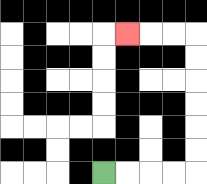{'start': '[4, 7]', 'end': '[5, 1]', 'path_directions': 'R,R,R,R,U,U,U,U,U,U,L,L,L', 'path_coordinates': '[[4, 7], [5, 7], [6, 7], [7, 7], [8, 7], [8, 6], [8, 5], [8, 4], [8, 3], [8, 2], [8, 1], [7, 1], [6, 1], [5, 1]]'}